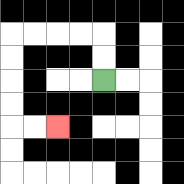{'start': '[4, 3]', 'end': '[2, 5]', 'path_directions': 'U,U,L,L,L,L,D,D,D,D,R,R', 'path_coordinates': '[[4, 3], [4, 2], [4, 1], [3, 1], [2, 1], [1, 1], [0, 1], [0, 2], [0, 3], [0, 4], [0, 5], [1, 5], [2, 5]]'}